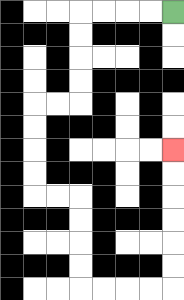{'start': '[7, 0]', 'end': '[7, 6]', 'path_directions': 'L,L,L,L,D,D,D,D,L,L,D,D,D,D,R,R,D,D,D,D,R,R,R,R,U,U,U,U,U,U', 'path_coordinates': '[[7, 0], [6, 0], [5, 0], [4, 0], [3, 0], [3, 1], [3, 2], [3, 3], [3, 4], [2, 4], [1, 4], [1, 5], [1, 6], [1, 7], [1, 8], [2, 8], [3, 8], [3, 9], [3, 10], [3, 11], [3, 12], [4, 12], [5, 12], [6, 12], [7, 12], [7, 11], [7, 10], [7, 9], [7, 8], [7, 7], [7, 6]]'}